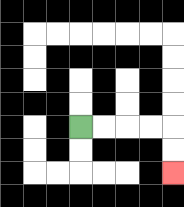{'start': '[3, 5]', 'end': '[7, 7]', 'path_directions': 'R,R,R,R,D,D', 'path_coordinates': '[[3, 5], [4, 5], [5, 5], [6, 5], [7, 5], [7, 6], [7, 7]]'}